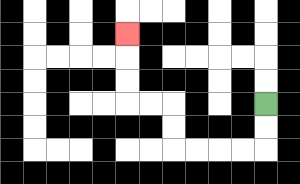{'start': '[11, 4]', 'end': '[5, 1]', 'path_directions': 'D,D,L,L,L,L,U,U,L,L,U,U,U', 'path_coordinates': '[[11, 4], [11, 5], [11, 6], [10, 6], [9, 6], [8, 6], [7, 6], [7, 5], [7, 4], [6, 4], [5, 4], [5, 3], [5, 2], [5, 1]]'}